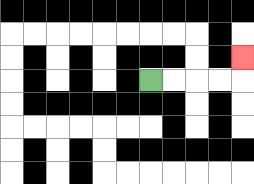{'start': '[6, 3]', 'end': '[10, 2]', 'path_directions': 'R,R,R,R,U', 'path_coordinates': '[[6, 3], [7, 3], [8, 3], [9, 3], [10, 3], [10, 2]]'}